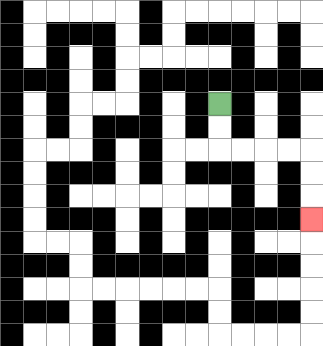{'start': '[9, 4]', 'end': '[13, 9]', 'path_directions': 'D,D,R,R,R,R,D,D,D', 'path_coordinates': '[[9, 4], [9, 5], [9, 6], [10, 6], [11, 6], [12, 6], [13, 6], [13, 7], [13, 8], [13, 9]]'}